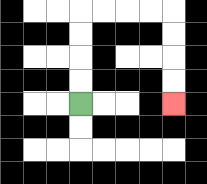{'start': '[3, 4]', 'end': '[7, 4]', 'path_directions': 'U,U,U,U,R,R,R,R,D,D,D,D', 'path_coordinates': '[[3, 4], [3, 3], [3, 2], [3, 1], [3, 0], [4, 0], [5, 0], [6, 0], [7, 0], [7, 1], [7, 2], [7, 3], [7, 4]]'}